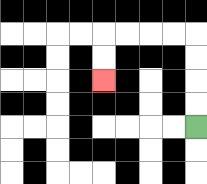{'start': '[8, 5]', 'end': '[4, 3]', 'path_directions': 'U,U,U,U,L,L,L,L,D,D', 'path_coordinates': '[[8, 5], [8, 4], [8, 3], [8, 2], [8, 1], [7, 1], [6, 1], [5, 1], [4, 1], [4, 2], [4, 3]]'}